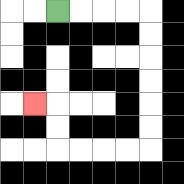{'start': '[2, 0]', 'end': '[1, 4]', 'path_directions': 'R,R,R,R,D,D,D,D,D,D,L,L,L,L,U,U,L', 'path_coordinates': '[[2, 0], [3, 0], [4, 0], [5, 0], [6, 0], [6, 1], [6, 2], [6, 3], [6, 4], [6, 5], [6, 6], [5, 6], [4, 6], [3, 6], [2, 6], [2, 5], [2, 4], [1, 4]]'}